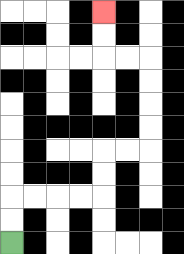{'start': '[0, 10]', 'end': '[4, 0]', 'path_directions': 'U,U,R,R,R,R,U,U,R,R,U,U,U,U,L,L,U,U', 'path_coordinates': '[[0, 10], [0, 9], [0, 8], [1, 8], [2, 8], [3, 8], [4, 8], [4, 7], [4, 6], [5, 6], [6, 6], [6, 5], [6, 4], [6, 3], [6, 2], [5, 2], [4, 2], [4, 1], [4, 0]]'}